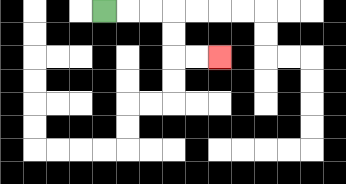{'start': '[4, 0]', 'end': '[9, 2]', 'path_directions': 'R,R,R,D,D,R,R', 'path_coordinates': '[[4, 0], [5, 0], [6, 0], [7, 0], [7, 1], [7, 2], [8, 2], [9, 2]]'}